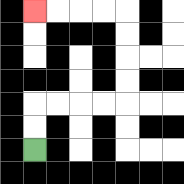{'start': '[1, 6]', 'end': '[1, 0]', 'path_directions': 'U,U,R,R,R,R,U,U,U,U,L,L,L,L', 'path_coordinates': '[[1, 6], [1, 5], [1, 4], [2, 4], [3, 4], [4, 4], [5, 4], [5, 3], [5, 2], [5, 1], [5, 0], [4, 0], [3, 0], [2, 0], [1, 0]]'}